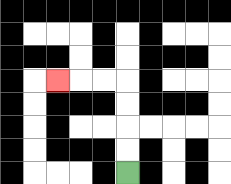{'start': '[5, 7]', 'end': '[2, 3]', 'path_directions': 'U,U,U,U,L,L,L', 'path_coordinates': '[[5, 7], [5, 6], [5, 5], [5, 4], [5, 3], [4, 3], [3, 3], [2, 3]]'}